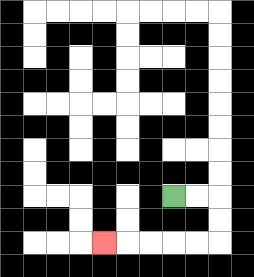{'start': '[7, 8]', 'end': '[4, 10]', 'path_directions': 'R,R,D,D,L,L,L,L,L', 'path_coordinates': '[[7, 8], [8, 8], [9, 8], [9, 9], [9, 10], [8, 10], [7, 10], [6, 10], [5, 10], [4, 10]]'}